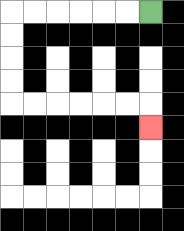{'start': '[6, 0]', 'end': '[6, 5]', 'path_directions': 'L,L,L,L,L,L,D,D,D,D,R,R,R,R,R,R,D', 'path_coordinates': '[[6, 0], [5, 0], [4, 0], [3, 0], [2, 0], [1, 0], [0, 0], [0, 1], [0, 2], [0, 3], [0, 4], [1, 4], [2, 4], [3, 4], [4, 4], [5, 4], [6, 4], [6, 5]]'}